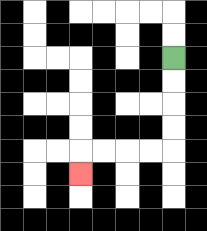{'start': '[7, 2]', 'end': '[3, 7]', 'path_directions': 'D,D,D,D,L,L,L,L,D', 'path_coordinates': '[[7, 2], [7, 3], [7, 4], [7, 5], [7, 6], [6, 6], [5, 6], [4, 6], [3, 6], [3, 7]]'}